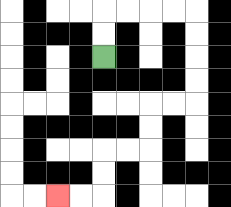{'start': '[4, 2]', 'end': '[2, 8]', 'path_directions': 'U,U,R,R,R,R,D,D,D,D,L,L,D,D,L,L,D,D,L,L', 'path_coordinates': '[[4, 2], [4, 1], [4, 0], [5, 0], [6, 0], [7, 0], [8, 0], [8, 1], [8, 2], [8, 3], [8, 4], [7, 4], [6, 4], [6, 5], [6, 6], [5, 6], [4, 6], [4, 7], [4, 8], [3, 8], [2, 8]]'}